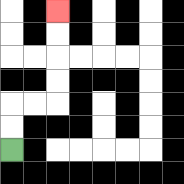{'start': '[0, 6]', 'end': '[2, 0]', 'path_directions': 'U,U,R,R,U,U,U,U', 'path_coordinates': '[[0, 6], [0, 5], [0, 4], [1, 4], [2, 4], [2, 3], [2, 2], [2, 1], [2, 0]]'}